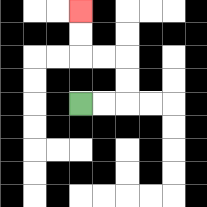{'start': '[3, 4]', 'end': '[3, 0]', 'path_directions': 'R,R,U,U,L,L,U,U', 'path_coordinates': '[[3, 4], [4, 4], [5, 4], [5, 3], [5, 2], [4, 2], [3, 2], [3, 1], [3, 0]]'}